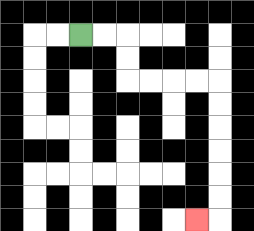{'start': '[3, 1]', 'end': '[8, 9]', 'path_directions': 'R,R,D,D,R,R,R,R,D,D,D,D,D,D,L', 'path_coordinates': '[[3, 1], [4, 1], [5, 1], [5, 2], [5, 3], [6, 3], [7, 3], [8, 3], [9, 3], [9, 4], [9, 5], [9, 6], [9, 7], [9, 8], [9, 9], [8, 9]]'}